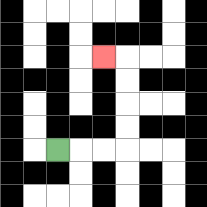{'start': '[2, 6]', 'end': '[4, 2]', 'path_directions': 'R,R,R,U,U,U,U,L', 'path_coordinates': '[[2, 6], [3, 6], [4, 6], [5, 6], [5, 5], [5, 4], [5, 3], [5, 2], [4, 2]]'}